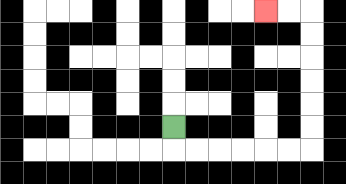{'start': '[7, 5]', 'end': '[11, 0]', 'path_directions': 'D,R,R,R,R,R,R,U,U,U,U,U,U,L,L', 'path_coordinates': '[[7, 5], [7, 6], [8, 6], [9, 6], [10, 6], [11, 6], [12, 6], [13, 6], [13, 5], [13, 4], [13, 3], [13, 2], [13, 1], [13, 0], [12, 0], [11, 0]]'}